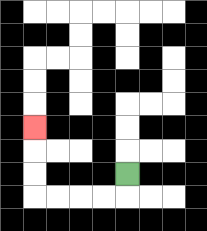{'start': '[5, 7]', 'end': '[1, 5]', 'path_directions': 'D,L,L,L,L,U,U,U', 'path_coordinates': '[[5, 7], [5, 8], [4, 8], [3, 8], [2, 8], [1, 8], [1, 7], [1, 6], [1, 5]]'}